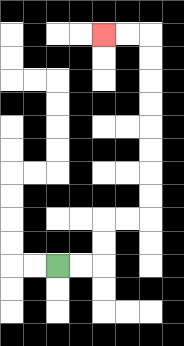{'start': '[2, 11]', 'end': '[4, 1]', 'path_directions': 'R,R,U,U,R,R,U,U,U,U,U,U,U,U,L,L', 'path_coordinates': '[[2, 11], [3, 11], [4, 11], [4, 10], [4, 9], [5, 9], [6, 9], [6, 8], [6, 7], [6, 6], [6, 5], [6, 4], [6, 3], [6, 2], [6, 1], [5, 1], [4, 1]]'}